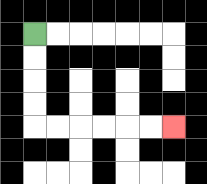{'start': '[1, 1]', 'end': '[7, 5]', 'path_directions': 'D,D,D,D,R,R,R,R,R,R', 'path_coordinates': '[[1, 1], [1, 2], [1, 3], [1, 4], [1, 5], [2, 5], [3, 5], [4, 5], [5, 5], [6, 5], [7, 5]]'}